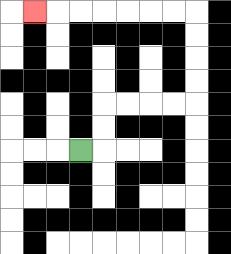{'start': '[3, 6]', 'end': '[1, 0]', 'path_directions': 'R,U,U,R,R,R,R,U,U,U,U,L,L,L,L,L,L,L', 'path_coordinates': '[[3, 6], [4, 6], [4, 5], [4, 4], [5, 4], [6, 4], [7, 4], [8, 4], [8, 3], [8, 2], [8, 1], [8, 0], [7, 0], [6, 0], [5, 0], [4, 0], [3, 0], [2, 0], [1, 0]]'}